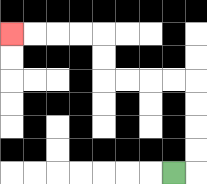{'start': '[7, 7]', 'end': '[0, 1]', 'path_directions': 'R,U,U,U,U,L,L,L,L,U,U,L,L,L,L', 'path_coordinates': '[[7, 7], [8, 7], [8, 6], [8, 5], [8, 4], [8, 3], [7, 3], [6, 3], [5, 3], [4, 3], [4, 2], [4, 1], [3, 1], [2, 1], [1, 1], [0, 1]]'}